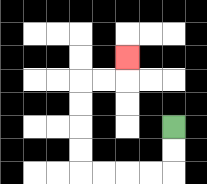{'start': '[7, 5]', 'end': '[5, 2]', 'path_directions': 'D,D,L,L,L,L,U,U,U,U,R,R,U', 'path_coordinates': '[[7, 5], [7, 6], [7, 7], [6, 7], [5, 7], [4, 7], [3, 7], [3, 6], [3, 5], [3, 4], [3, 3], [4, 3], [5, 3], [5, 2]]'}